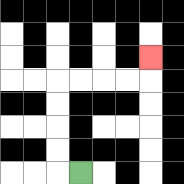{'start': '[3, 7]', 'end': '[6, 2]', 'path_directions': 'L,U,U,U,U,R,R,R,R,U', 'path_coordinates': '[[3, 7], [2, 7], [2, 6], [2, 5], [2, 4], [2, 3], [3, 3], [4, 3], [5, 3], [6, 3], [6, 2]]'}